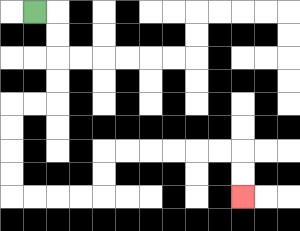{'start': '[1, 0]', 'end': '[10, 8]', 'path_directions': 'R,D,D,D,D,L,L,D,D,D,D,R,R,R,R,U,U,R,R,R,R,R,R,D,D', 'path_coordinates': '[[1, 0], [2, 0], [2, 1], [2, 2], [2, 3], [2, 4], [1, 4], [0, 4], [0, 5], [0, 6], [0, 7], [0, 8], [1, 8], [2, 8], [3, 8], [4, 8], [4, 7], [4, 6], [5, 6], [6, 6], [7, 6], [8, 6], [9, 6], [10, 6], [10, 7], [10, 8]]'}